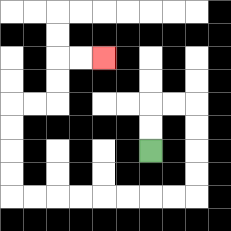{'start': '[6, 6]', 'end': '[4, 2]', 'path_directions': 'U,U,R,R,D,D,D,D,L,L,L,L,L,L,L,L,U,U,U,U,R,R,U,U,R,R', 'path_coordinates': '[[6, 6], [6, 5], [6, 4], [7, 4], [8, 4], [8, 5], [8, 6], [8, 7], [8, 8], [7, 8], [6, 8], [5, 8], [4, 8], [3, 8], [2, 8], [1, 8], [0, 8], [0, 7], [0, 6], [0, 5], [0, 4], [1, 4], [2, 4], [2, 3], [2, 2], [3, 2], [4, 2]]'}